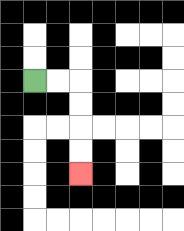{'start': '[1, 3]', 'end': '[3, 7]', 'path_directions': 'R,R,D,D,D,D', 'path_coordinates': '[[1, 3], [2, 3], [3, 3], [3, 4], [3, 5], [3, 6], [3, 7]]'}